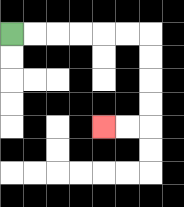{'start': '[0, 1]', 'end': '[4, 5]', 'path_directions': 'R,R,R,R,R,R,D,D,D,D,L,L', 'path_coordinates': '[[0, 1], [1, 1], [2, 1], [3, 1], [4, 1], [5, 1], [6, 1], [6, 2], [6, 3], [6, 4], [6, 5], [5, 5], [4, 5]]'}